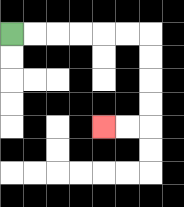{'start': '[0, 1]', 'end': '[4, 5]', 'path_directions': 'R,R,R,R,R,R,D,D,D,D,L,L', 'path_coordinates': '[[0, 1], [1, 1], [2, 1], [3, 1], [4, 1], [5, 1], [6, 1], [6, 2], [6, 3], [6, 4], [6, 5], [5, 5], [4, 5]]'}